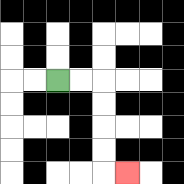{'start': '[2, 3]', 'end': '[5, 7]', 'path_directions': 'R,R,D,D,D,D,R', 'path_coordinates': '[[2, 3], [3, 3], [4, 3], [4, 4], [4, 5], [4, 6], [4, 7], [5, 7]]'}